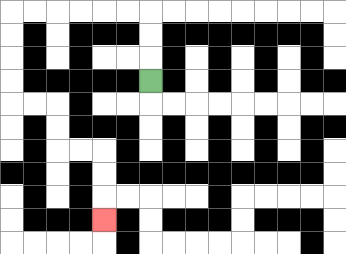{'start': '[6, 3]', 'end': '[4, 9]', 'path_directions': 'U,U,U,L,L,L,L,L,L,D,D,D,D,R,R,D,D,R,R,D,D,D', 'path_coordinates': '[[6, 3], [6, 2], [6, 1], [6, 0], [5, 0], [4, 0], [3, 0], [2, 0], [1, 0], [0, 0], [0, 1], [0, 2], [0, 3], [0, 4], [1, 4], [2, 4], [2, 5], [2, 6], [3, 6], [4, 6], [4, 7], [4, 8], [4, 9]]'}